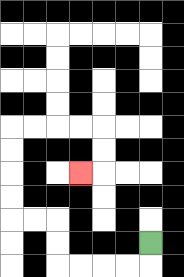{'start': '[6, 10]', 'end': '[3, 7]', 'path_directions': 'D,L,L,L,L,U,U,L,L,U,U,U,U,R,R,R,R,D,D,L', 'path_coordinates': '[[6, 10], [6, 11], [5, 11], [4, 11], [3, 11], [2, 11], [2, 10], [2, 9], [1, 9], [0, 9], [0, 8], [0, 7], [0, 6], [0, 5], [1, 5], [2, 5], [3, 5], [4, 5], [4, 6], [4, 7], [3, 7]]'}